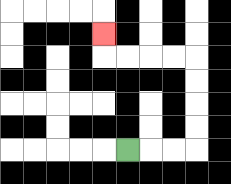{'start': '[5, 6]', 'end': '[4, 1]', 'path_directions': 'R,R,R,U,U,U,U,L,L,L,L,U', 'path_coordinates': '[[5, 6], [6, 6], [7, 6], [8, 6], [8, 5], [8, 4], [8, 3], [8, 2], [7, 2], [6, 2], [5, 2], [4, 2], [4, 1]]'}